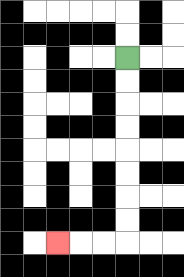{'start': '[5, 2]', 'end': '[2, 10]', 'path_directions': 'D,D,D,D,D,D,D,D,L,L,L', 'path_coordinates': '[[5, 2], [5, 3], [5, 4], [5, 5], [5, 6], [5, 7], [5, 8], [5, 9], [5, 10], [4, 10], [3, 10], [2, 10]]'}